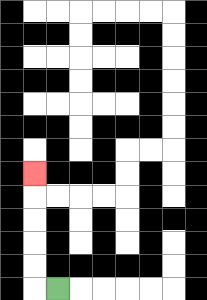{'start': '[2, 12]', 'end': '[1, 7]', 'path_directions': 'L,U,U,U,U,U', 'path_coordinates': '[[2, 12], [1, 12], [1, 11], [1, 10], [1, 9], [1, 8], [1, 7]]'}